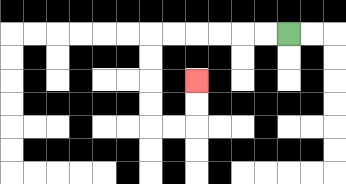{'start': '[12, 1]', 'end': '[8, 3]', 'path_directions': 'L,L,L,L,L,L,D,D,D,D,R,R,U,U', 'path_coordinates': '[[12, 1], [11, 1], [10, 1], [9, 1], [8, 1], [7, 1], [6, 1], [6, 2], [6, 3], [6, 4], [6, 5], [7, 5], [8, 5], [8, 4], [8, 3]]'}